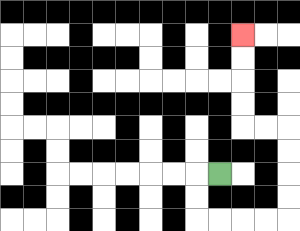{'start': '[9, 7]', 'end': '[10, 1]', 'path_directions': 'L,D,D,R,R,R,R,U,U,U,U,L,L,U,U,U,U', 'path_coordinates': '[[9, 7], [8, 7], [8, 8], [8, 9], [9, 9], [10, 9], [11, 9], [12, 9], [12, 8], [12, 7], [12, 6], [12, 5], [11, 5], [10, 5], [10, 4], [10, 3], [10, 2], [10, 1]]'}